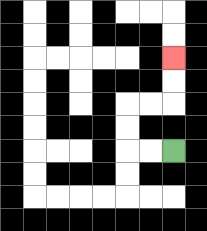{'start': '[7, 6]', 'end': '[7, 2]', 'path_directions': 'L,L,U,U,R,R,U,U', 'path_coordinates': '[[7, 6], [6, 6], [5, 6], [5, 5], [5, 4], [6, 4], [7, 4], [7, 3], [7, 2]]'}